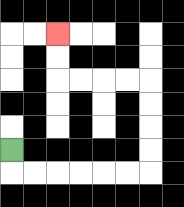{'start': '[0, 6]', 'end': '[2, 1]', 'path_directions': 'D,R,R,R,R,R,R,U,U,U,U,L,L,L,L,U,U', 'path_coordinates': '[[0, 6], [0, 7], [1, 7], [2, 7], [3, 7], [4, 7], [5, 7], [6, 7], [6, 6], [6, 5], [6, 4], [6, 3], [5, 3], [4, 3], [3, 3], [2, 3], [2, 2], [2, 1]]'}